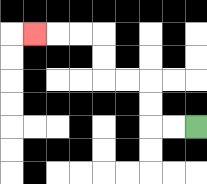{'start': '[8, 5]', 'end': '[1, 1]', 'path_directions': 'L,L,U,U,L,L,U,U,L,L,L', 'path_coordinates': '[[8, 5], [7, 5], [6, 5], [6, 4], [6, 3], [5, 3], [4, 3], [4, 2], [4, 1], [3, 1], [2, 1], [1, 1]]'}